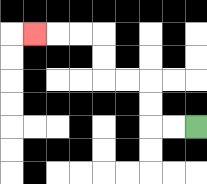{'start': '[8, 5]', 'end': '[1, 1]', 'path_directions': 'L,L,U,U,L,L,U,U,L,L,L', 'path_coordinates': '[[8, 5], [7, 5], [6, 5], [6, 4], [6, 3], [5, 3], [4, 3], [4, 2], [4, 1], [3, 1], [2, 1], [1, 1]]'}